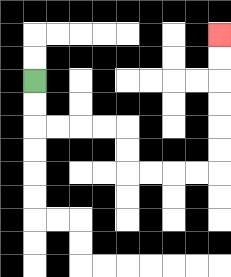{'start': '[1, 3]', 'end': '[9, 1]', 'path_directions': 'D,D,R,R,R,R,D,D,R,R,R,R,U,U,U,U,U,U', 'path_coordinates': '[[1, 3], [1, 4], [1, 5], [2, 5], [3, 5], [4, 5], [5, 5], [5, 6], [5, 7], [6, 7], [7, 7], [8, 7], [9, 7], [9, 6], [9, 5], [9, 4], [9, 3], [9, 2], [9, 1]]'}